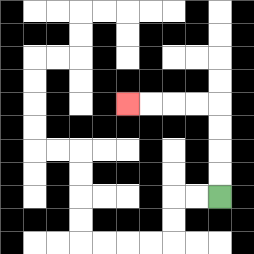{'start': '[9, 8]', 'end': '[5, 4]', 'path_directions': 'U,U,U,U,L,L,L,L', 'path_coordinates': '[[9, 8], [9, 7], [9, 6], [9, 5], [9, 4], [8, 4], [7, 4], [6, 4], [5, 4]]'}